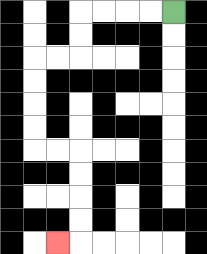{'start': '[7, 0]', 'end': '[2, 10]', 'path_directions': 'L,L,L,L,D,D,L,L,D,D,D,D,R,R,D,D,D,D,L', 'path_coordinates': '[[7, 0], [6, 0], [5, 0], [4, 0], [3, 0], [3, 1], [3, 2], [2, 2], [1, 2], [1, 3], [1, 4], [1, 5], [1, 6], [2, 6], [3, 6], [3, 7], [3, 8], [3, 9], [3, 10], [2, 10]]'}